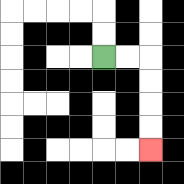{'start': '[4, 2]', 'end': '[6, 6]', 'path_directions': 'R,R,D,D,D,D', 'path_coordinates': '[[4, 2], [5, 2], [6, 2], [6, 3], [6, 4], [6, 5], [6, 6]]'}